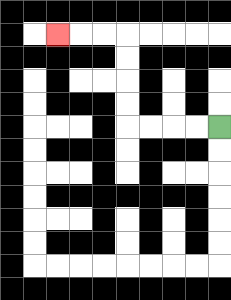{'start': '[9, 5]', 'end': '[2, 1]', 'path_directions': 'L,L,L,L,U,U,U,U,L,L,L', 'path_coordinates': '[[9, 5], [8, 5], [7, 5], [6, 5], [5, 5], [5, 4], [5, 3], [5, 2], [5, 1], [4, 1], [3, 1], [2, 1]]'}